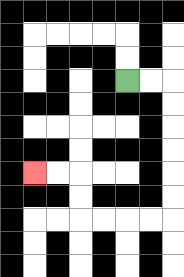{'start': '[5, 3]', 'end': '[1, 7]', 'path_directions': 'R,R,D,D,D,D,D,D,L,L,L,L,U,U,L,L', 'path_coordinates': '[[5, 3], [6, 3], [7, 3], [7, 4], [7, 5], [7, 6], [7, 7], [7, 8], [7, 9], [6, 9], [5, 9], [4, 9], [3, 9], [3, 8], [3, 7], [2, 7], [1, 7]]'}